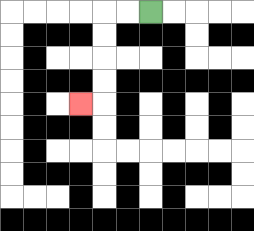{'start': '[6, 0]', 'end': '[3, 4]', 'path_directions': 'L,L,D,D,D,D,L', 'path_coordinates': '[[6, 0], [5, 0], [4, 0], [4, 1], [4, 2], [4, 3], [4, 4], [3, 4]]'}